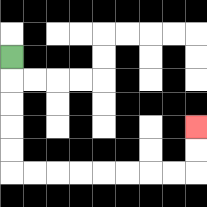{'start': '[0, 2]', 'end': '[8, 5]', 'path_directions': 'D,D,D,D,D,R,R,R,R,R,R,R,R,U,U', 'path_coordinates': '[[0, 2], [0, 3], [0, 4], [0, 5], [0, 6], [0, 7], [1, 7], [2, 7], [3, 7], [4, 7], [5, 7], [6, 7], [7, 7], [8, 7], [8, 6], [8, 5]]'}